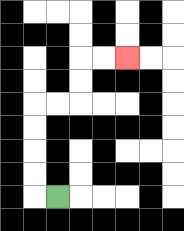{'start': '[2, 8]', 'end': '[5, 2]', 'path_directions': 'L,U,U,U,U,R,R,U,U,R,R', 'path_coordinates': '[[2, 8], [1, 8], [1, 7], [1, 6], [1, 5], [1, 4], [2, 4], [3, 4], [3, 3], [3, 2], [4, 2], [5, 2]]'}